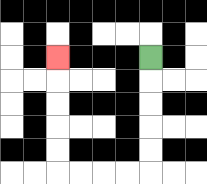{'start': '[6, 2]', 'end': '[2, 2]', 'path_directions': 'D,D,D,D,D,L,L,L,L,U,U,U,U,U', 'path_coordinates': '[[6, 2], [6, 3], [6, 4], [6, 5], [6, 6], [6, 7], [5, 7], [4, 7], [3, 7], [2, 7], [2, 6], [2, 5], [2, 4], [2, 3], [2, 2]]'}